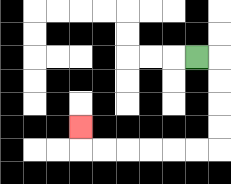{'start': '[8, 2]', 'end': '[3, 5]', 'path_directions': 'R,D,D,D,D,L,L,L,L,L,L,U', 'path_coordinates': '[[8, 2], [9, 2], [9, 3], [9, 4], [9, 5], [9, 6], [8, 6], [7, 6], [6, 6], [5, 6], [4, 6], [3, 6], [3, 5]]'}